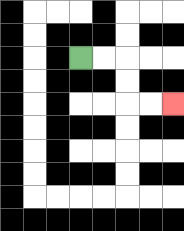{'start': '[3, 2]', 'end': '[7, 4]', 'path_directions': 'R,R,D,D,R,R', 'path_coordinates': '[[3, 2], [4, 2], [5, 2], [5, 3], [5, 4], [6, 4], [7, 4]]'}